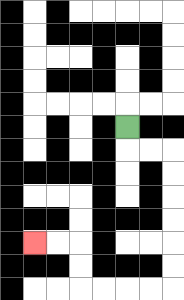{'start': '[5, 5]', 'end': '[1, 10]', 'path_directions': 'D,R,R,D,D,D,D,D,D,L,L,L,L,U,U,L,L', 'path_coordinates': '[[5, 5], [5, 6], [6, 6], [7, 6], [7, 7], [7, 8], [7, 9], [7, 10], [7, 11], [7, 12], [6, 12], [5, 12], [4, 12], [3, 12], [3, 11], [3, 10], [2, 10], [1, 10]]'}